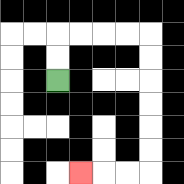{'start': '[2, 3]', 'end': '[3, 7]', 'path_directions': 'U,U,R,R,R,R,D,D,D,D,D,D,L,L,L', 'path_coordinates': '[[2, 3], [2, 2], [2, 1], [3, 1], [4, 1], [5, 1], [6, 1], [6, 2], [6, 3], [6, 4], [6, 5], [6, 6], [6, 7], [5, 7], [4, 7], [3, 7]]'}